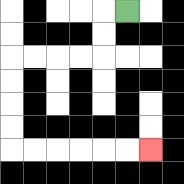{'start': '[5, 0]', 'end': '[6, 6]', 'path_directions': 'L,D,D,L,L,L,L,D,D,D,D,R,R,R,R,R,R', 'path_coordinates': '[[5, 0], [4, 0], [4, 1], [4, 2], [3, 2], [2, 2], [1, 2], [0, 2], [0, 3], [0, 4], [0, 5], [0, 6], [1, 6], [2, 6], [3, 6], [4, 6], [5, 6], [6, 6]]'}